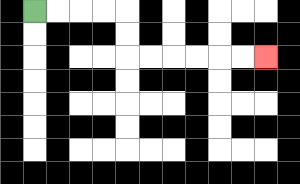{'start': '[1, 0]', 'end': '[11, 2]', 'path_directions': 'R,R,R,R,D,D,R,R,R,R,R,R', 'path_coordinates': '[[1, 0], [2, 0], [3, 0], [4, 0], [5, 0], [5, 1], [5, 2], [6, 2], [7, 2], [8, 2], [9, 2], [10, 2], [11, 2]]'}